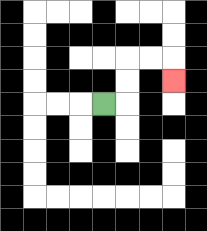{'start': '[4, 4]', 'end': '[7, 3]', 'path_directions': 'R,U,U,R,R,D', 'path_coordinates': '[[4, 4], [5, 4], [5, 3], [5, 2], [6, 2], [7, 2], [7, 3]]'}